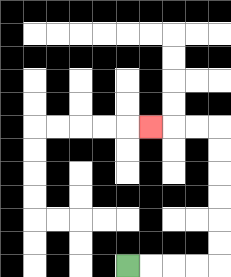{'start': '[5, 11]', 'end': '[6, 5]', 'path_directions': 'R,R,R,R,U,U,U,U,U,U,L,L,L', 'path_coordinates': '[[5, 11], [6, 11], [7, 11], [8, 11], [9, 11], [9, 10], [9, 9], [9, 8], [9, 7], [9, 6], [9, 5], [8, 5], [7, 5], [6, 5]]'}